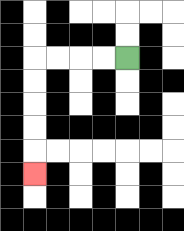{'start': '[5, 2]', 'end': '[1, 7]', 'path_directions': 'L,L,L,L,D,D,D,D,D', 'path_coordinates': '[[5, 2], [4, 2], [3, 2], [2, 2], [1, 2], [1, 3], [1, 4], [1, 5], [1, 6], [1, 7]]'}